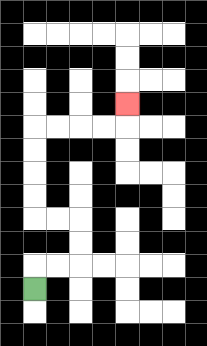{'start': '[1, 12]', 'end': '[5, 4]', 'path_directions': 'U,R,R,U,U,L,L,U,U,U,U,R,R,R,R,U', 'path_coordinates': '[[1, 12], [1, 11], [2, 11], [3, 11], [3, 10], [3, 9], [2, 9], [1, 9], [1, 8], [1, 7], [1, 6], [1, 5], [2, 5], [3, 5], [4, 5], [5, 5], [5, 4]]'}